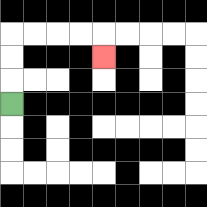{'start': '[0, 4]', 'end': '[4, 2]', 'path_directions': 'U,U,U,R,R,R,R,D', 'path_coordinates': '[[0, 4], [0, 3], [0, 2], [0, 1], [1, 1], [2, 1], [3, 1], [4, 1], [4, 2]]'}